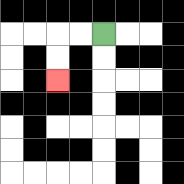{'start': '[4, 1]', 'end': '[2, 3]', 'path_directions': 'L,L,D,D', 'path_coordinates': '[[4, 1], [3, 1], [2, 1], [2, 2], [2, 3]]'}